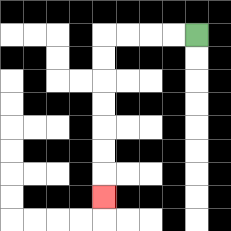{'start': '[8, 1]', 'end': '[4, 8]', 'path_directions': 'L,L,L,L,D,D,D,D,D,D,D', 'path_coordinates': '[[8, 1], [7, 1], [6, 1], [5, 1], [4, 1], [4, 2], [4, 3], [4, 4], [4, 5], [4, 6], [4, 7], [4, 8]]'}